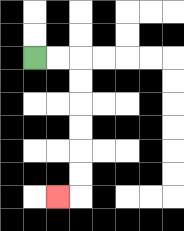{'start': '[1, 2]', 'end': '[2, 8]', 'path_directions': 'R,R,D,D,D,D,D,D,L', 'path_coordinates': '[[1, 2], [2, 2], [3, 2], [3, 3], [3, 4], [3, 5], [3, 6], [3, 7], [3, 8], [2, 8]]'}